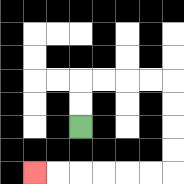{'start': '[3, 5]', 'end': '[1, 7]', 'path_directions': 'U,U,R,R,R,R,D,D,D,D,L,L,L,L,L,L', 'path_coordinates': '[[3, 5], [3, 4], [3, 3], [4, 3], [5, 3], [6, 3], [7, 3], [7, 4], [7, 5], [7, 6], [7, 7], [6, 7], [5, 7], [4, 7], [3, 7], [2, 7], [1, 7]]'}